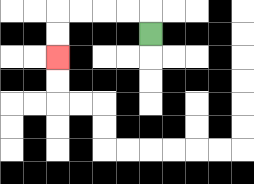{'start': '[6, 1]', 'end': '[2, 2]', 'path_directions': 'U,L,L,L,L,D,D', 'path_coordinates': '[[6, 1], [6, 0], [5, 0], [4, 0], [3, 0], [2, 0], [2, 1], [2, 2]]'}